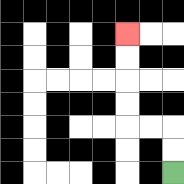{'start': '[7, 7]', 'end': '[5, 1]', 'path_directions': 'U,U,L,L,U,U,U,U', 'path_coordinates': '[[7, 7], [7, 6], [7, 5], [6, 5], [5, 5], [5, 4], [5, 3], [5, 2], [5, 1]]'}